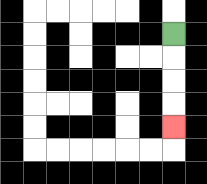{'start': '[7, 1]', 'end': '[7, 5]', 'path_directions': 'D,D,D,D', 'path_coordinates': '[[7, 1], [7, 2], [7, 3], [7, 4], [7, 5]]'}